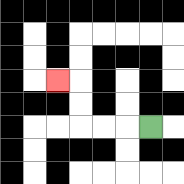{'start': '[6, 5]', 'end': '[2, 3]', 'path_directions': 'L,L,L,U,U,L', 'path_coordinates': '[[6, 5], [5, 5], [4, 5], [3, 5], [3, 4], [3, 3], [2, 3]]'}